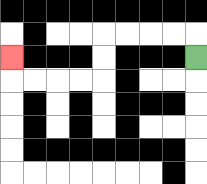{'start': '[8, 2]', 'end': '[0, 2]', 'path_directions': 'U,L,L,L,L,D,D,L,L,L,L,U', 'path_coordinates': '[[8, 2], [8, 1], [7, 1], [6, 1], [5, 1], [4, 1], [4, 2], [4, 3], [3, 3], [2, 3], [1, 3], [0, 3], [0, 2]]'}